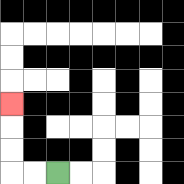{'start': '[2, 7]', 'end': '[0, 4]', 'path_directions': 'L,L,U,U,U', 'path_coordinates': '[[2, 7], [1, 7], [0, 7], [0, 6], [0, 5], [0, 4]]'}